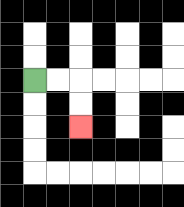{'start': '[1, 3]', 'end': '[3, 5]', 'path_directions': 'R,R,D,D', 'path_coordinates': '[[1, 3], [2, 3], [3, 3], [3, 4], [3, 5]]'}